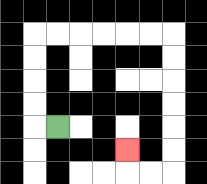{'start': '[2, 5]', 'end': '[5, 6]', 'path_directions': 'L,U,U,U,U,R,R,R,R,R,R,D,D,D,D,D,D,L,L,U', 'path_coordinates': '[[2, 5], [1, 5], [1, 4], [1, 3], [1, 2], [1, 1], [2, 1], [3, 1], [4, 1], [5, 1], [6, 1], [7, 1], [7, 2], [7, 3], [7, 4], [7, 5], [7, 6], [7, 7], [6, 7], [5, 7], [5, 6]]'}